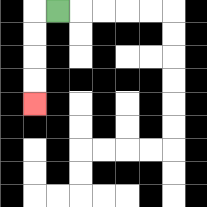{'start': '[2, 0]', 'end': '[1, 4]', 'path_directions': 'L,D,D,D,D', 'path_coordinates': '[[2, 0], [1, 0], [1, 1], [1, 2], [1, 3], [1, 4]]'}